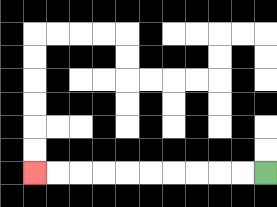{'start': '[11, 7]', 'end': '[1, 7]', 'path_directions': 'L,L,L,L,L,L,L,L,L,L', 'path_coordinates': '[[11, 7], [10, 7], [9, 7], [8, 7], [7, 7], [6, 7], [5, 7], [4, 7], [3, 7], [2, 7], [1, 7]]'}